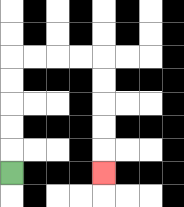{'start': '[0, 7]', 'end': '[4, 7]', 'path_directions': 'U,U,U,U,U,R,R,R,R,D,D,D,D,D', 'path_coordinates': '[[0, 7], [0, 6], [0, 5], [0, 4], [0, 3], [0, 2], [1, 2], [2, 2], [3, 2], [4, 2], [4, 3], [4, 4], [4, 5], [4, 6], [4, 7]]'}